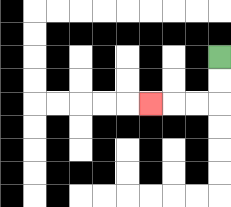{'start': '[9, 2]', 'end': '[6, 4]', 'path_directions': 'D,D,L,L,L', 'path_coordinates': '[[9, 2], [9, 3], [9, 4], [8, 4], [7, 4], [6, 4]]'}